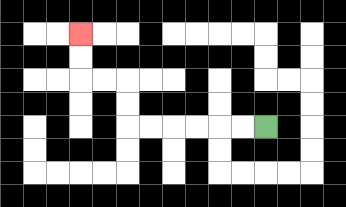{'start': '[11, 5]', 'end': '[3, 1]', 'path_directions': 'L,L,L,L,L,L,U,U,L,L,U,U', 'path_coordinates': '[[11, 5], [10, 5], [9, 5], [8, 5], [7, 5], [6, 5], [5, 5], [5, 4], [5, 3], [4, 3], [3, 3], [3, 2], [3, 1]]'}